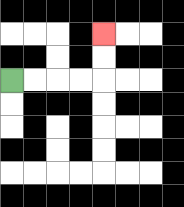{'start': '[0, 3]', 'end': '[4, 1]', 'path_directions': 'R,R,R,R,U,U', 'path_coordinates': '[[0, 3], [1, 3], [2, 3], [3, 3], [4, 3], [4, 2], [4, 1]]'}